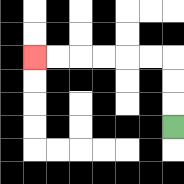{'start': '[7, 5]', 'end': '[1, 2]', 'path_directions': 'U,U,U,L,L,L,L,L,L', 'path_coordinates': '[[7, 5], [7, 4], [7, 3], [7, 2], [6, 2], [5, 2], [4, 2], [3, 2], [2, 2], [1, 2]]'}